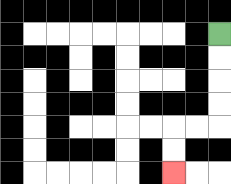{'start': '[9, 1]', 'end': '[7, 7]', 'path_directions': 'D,D,D,D,L,L,D,D', 'path_coordinates': '[[9, 1], [9, 2], [9, 3], [9, 4], [9, 5], [8, 5], [7, 5], [7, 6], [7, 7]]'}